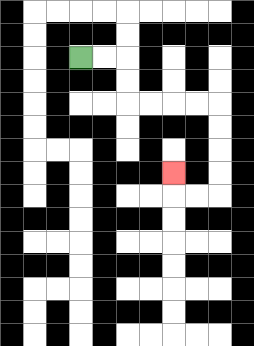{'start': '[3, 2]', 'end': '[7, 7]', 'path_directions': 'R,R,D,D,R,R,R,R,D,D,D,D,L,L,U', 'path_coordinates': '[[3, 2], [4, 2], [5, 2], [5, 3], [5, 4], [6, 4], [7, 4], [8, 4], [9, 4], [9, 5], [9, 6], [9, 7], [9, 8], [8, 8], [7, 8], [7, 7]]'}